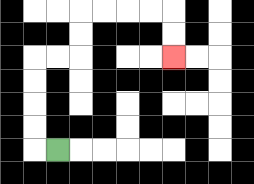{'start': '[2, 6]', 'end': '[7, 2]', 'path_directions': 'L,U,U,U,U,R,R,U,U,R,R,R,R,D,D', 'path_coordinates': '[[2, 6], [1, 6], [1, 5], [1, 4], [1, 3], [1, 2], [2, 2], [3, 2], [3, 1], [3, 0], [4, 0], [5, 0], [6, 0], [7, 0], [7, 1], [7, 2]]'}